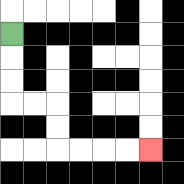{'start': '[0, 1]', 'end': '[6, 6]', 'path_directions': 'D,D,D,R,R,D,D,R,R,R,R', 'path_coordinates': '[[0, 1], [0, 2], [0, 3], [0, 4], [1, 4], [2, 4], [2, 5], [2, 6], [3, 6], [4, 6], [5, 6], [6, 6]]'}